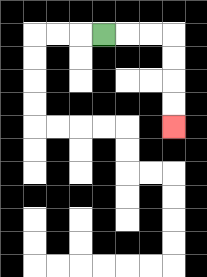{'start': '[4, 1]', 'end': '[7, 5]', 'path_directions': 'R,R,R,D,D,D,D', 'path_coordinates': '[[4, 1], [5, 1], [6, 1], [7, 1], [7, 2], [7, 3], [7, 4], [7, 5]]'}